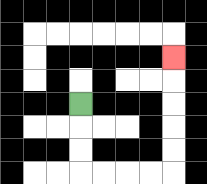{'start': '[3, 4]', 'end': '[7, 2]', 'path_directions': 'D,D,D,R,R,R,R,U,U,U,U,U', 'path_coordinates': '[[3, 4], [3, 5], [3, 6], [3, 7], [4, 7], [5, 7], [6, 7], [7, 7], [7, 6], [7, 5], [7, 4], [7, 3], [7, 2]]'}